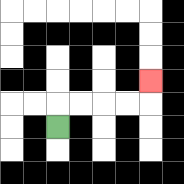{'start': '[2, 5]', 'end': '[6, 3]', 'path_directions': 'U,R,R,R,R,U', 'path_coordinates': '[[2, 5], [2, 4], [3, 4], [4, 4], [5, 4], [6, 4], [6, 3]]'}